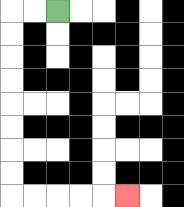{'start': '[2, 0]', 'end': '[5, 8]', 'path_directions': 'L,L,D,D,D,D,D,D,D,D,R,R,R,R,R', 'path_coordinates': '[[2, 0], [1, 0], [0, 0], [0, 1], [0, 2], [0, 3], [0, 4], [0, 5], [0, 6], [0, 7], [0, 8], [1, 8], [2, 8], [3, 8], [4, 8], [5, 8]]'}